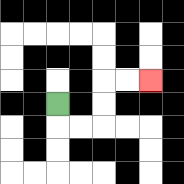{'start': '[2, 4]', 'end': '[6, 3]', 'path_directions': 'D,R,R,U,U,R,R', 'path_coordinates': '[[2, 4], [2, 5], [3, 5], [4, 5], [4, 4], [4, 3], [5, 3], [6, 3]]'}